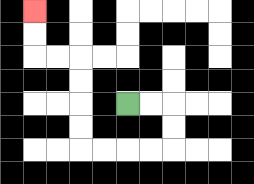{'start': '[5, 4]', 'end': '[1, 0]', 'path_directions': 'R,R,D,D,L,L,L,L,U,U,U,U,L,L,U,U', 'path_coordinates': '[[5, 4], [6, 4], [7, 4], [7, 5], [7, 6], [6, 6], [5, 6], [4, 6], [3, 6], [3, 5], [3, 4], [3, 3], [3, 2], [2, 2], [1, 2], [1, 1], [1, 0]]'}